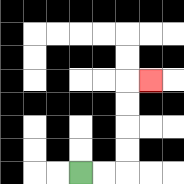{'start': '[3, 7]', 'end': '[6, 3]', 'path_directions': 'R,R,U,U,U,U,R', 'path_coordinates': '[[3, 7], [4, 7], [5, 7], [5, 6], [5, 5], [5, 4], [5, 3], [6, 3]]'}